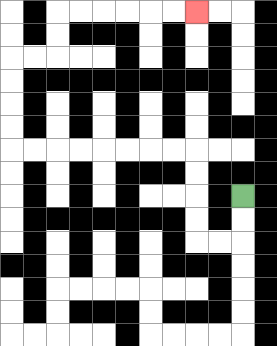{'start': '[10, 8]', 'end': '[8, 0]', 'path_directions': 'D,D,L,L,U,U,U,U,L,L,L,L,L,L,L,L,U,U,U,U,R,R,U,U,R,R,R,R,R,R', 'path_coordinates': '[[10, 8], [10, 9], [10, 10], [9, 10], [8, 10], [8, 9], [8, 8], [8, 7], [8, 6], [7, 6], [6, 6], [5, 6], [4, 6], [3, 6], [2, 6], [1, 6], [0, 6], [0, 5], [0, 4], [0, 3], [0, 2], [1, 2], [2, 2], [2, 1], [2, 0], [3, 0], [4, 0], [5, 0], [6, 0], [7, 0], [8, 0]]'}